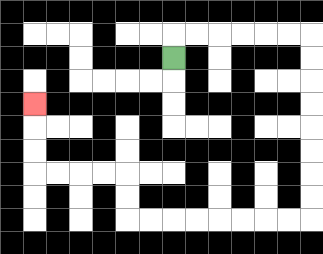{'start': '[7, 2]', 'end': '[1, 4]', 'path_directions': 'U,R,R,R,R,R,R,D,D,D,D,D,D,D,D,L,L,L,L,L,L,L,L,U,U,L,L,L,L,U,U,U', 'path_coordinates': '[[7, 2], [7, 1], [8, 1], [9, 1], [10, 1], [11, 1], [12, 1], [13, 1], [13, 2], [13, 3], [13, 4], [13, 5], [13, 6], [13, 7], [13, 8], [13, 9], [12, 9], [11, 9], [10, 9], [9, 9], [8, 9], [7, 9], [6, 9], [5, 9], [5, 8], [5, 7], [4, 7], [3, 7], [2, 7], [1, 7], [1, 6], [1, 5], [1, 4]]'}